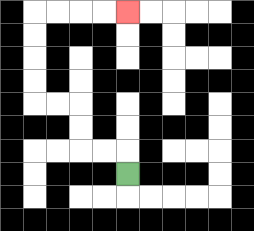{'start': '[5, 7]', 'end': '[5, 0]', 'path_directions': 'U,L,L,U,U,L,L,U,U,U,U,R,R,R,R', 'path_coordinates': '[[5, 7], [5, 6], [4, 6], [3, 6], [3, 5], [3, 4], [2, 4], [1, 4], [1, 3], [1, 2], [1, 1], [1, 0], [2, 0], [3, 0], [4, 0], [5, 0]]'}